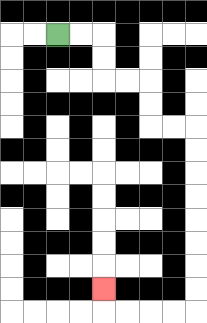{'start': '[2, 1]', 'end': '[4, 12]', 'path_directions': 'R,R,D,D,R,R,D,D,R,R,D,D,D,D,D,D,D,D,L,L,L,L,U', 'path_coordinates': '[[2, 1], [3, 1], [4, 1], [4, 2], [4, 3], [5, 3], [6, 3], [6, 4], [6, 5], [7, 5], [8, 5], [8, 6], [8, 7], [8, 8], [8, 9], [8, 10], [8, 11], [8, 12], [8, 13], [7, 13], [6, 13], [5, 13], [4, 13], [4, 12]]'}